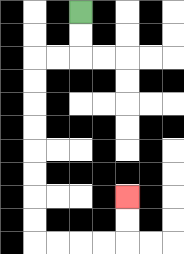{'start': '[3, 0]', 'end': '[5, 8]', 'path_directions': 'D,D,L,L,D,D,D,D,D,D,D,D,R,R,R,R,U,U', 'path_coordinates': '[[3, 0], [3, 1], [3, 2], [2, 2], [1, 2], [1, 3], [1, 4], [1, 5], [1, 6], [1, 7], [1, 8], [1, 9], [1, 10], [2, 10], [3, 10], [4, 10], [5, 10], [5, 9], [5, 8]]'}